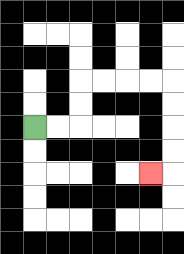{'start': '[1, 5]', 'end': '[6, 7]', 'path_directions': 'R,R,U,U,R,R,R,R,D,D,D,D,L', 'path_coordinates': '[[1, 5], [2, 5], [3, 5], [3, 4], [3, 3], [4, 3], [5, 3], [6, 3], [7, 3], [7, 4], [7, 5], [7, 6], [7, 7], [6, 7]]'}